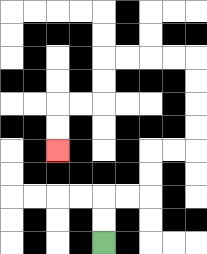{'start': '[4, 10]', 'end': '[2, 6]', 'path_directions': 'U,U,R,R,U,U,R,R,U,U,U,U,L,L,L,L,D,D,L,L,D,D', 'path_coordinates': '[[4, 10], [4, 9], [4, 8], [5, 8], [6, 8], [6, 7], [6, 6], [7, 6], [8, 6], [8, 5], [8, 4], [8, 3], [8, 2], [7, 2], [6, 2], [5, 2], [4, 2], [4, 3], [4, 4], [3, 4], [2, 4], [2, 5], [2, 6]]'}